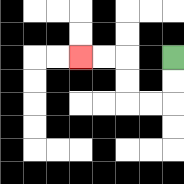{'start': '[7, 2]', 'end': '[3, 2]', 'path_directions': 'D,D,L,L,U,U,L,L', 'path_coordinates': '[[7, 2], [7, 3], [7, 4], [6, 4], [5, 4], [5, 3], [5, 2], [4, 2], [3, 2]]'}